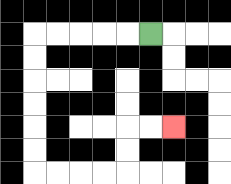{'start': '[6, 1]', 'end': '[7, 5]', 'path_directions': 'L,L,L,L,L,D,D,D,D,D,D,R,R,R,R,U,U,R,R', 'path_coordinates': '[[6, 1], [5, 1], [4, 1], [3, 1], [2, 1], [1, 1], [1, 2], [1, 3], [1, 4], [1, 5], [1, 6], [1, 7], [2, 7], [3, 7], [4, 7], [5, 7], [5, 6], [5, 5], [6, 5], [7, 5]]'}